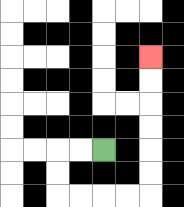{'start': '[4, 6]', 'end': '[6, 2]', 'path_directions': 'L,L,D,D,R,R,R,R,U,U,U,U,U,U', 'path_coordinates': '[[4, 6], [3, 6], [2, 6], [2, 7], [2, 8], [3, 8], [4, 8], [5, 8], [6, 8], [6, 7], [6, 6], [6, 5], [6, 4], [6, 3], [6, 2]]'}